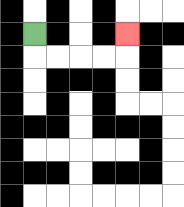{'start': '[1, 1]', 'end': '[5, 1]', 'path_directions': 'D,R,R,R,R,U', 'path_coordinates': '[[1, 1], [1, 2], [2, 2], [3, 2], [4, 2], [5, 2], [5, 1]]'}